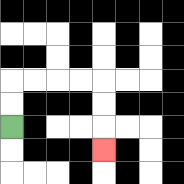{'start': '[0, 5]', 'end': '[4, 6]', 'path_directions': 'U,U,R,R,R,R,D,D,D', 'path_coordinates': '[[0, 5], [0, 4], [0, 3], [1, 3], [2, 3], [3, 3], [4, 3], [4, 4], [4, 5], [4, 6]]'}